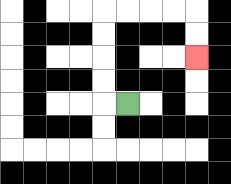{'start': '[5, 4]', 'end': '[8, 2]', 'path_directions': 'L,U,U,U,U,R,R,R,R,D,D', 'path_coordinates': '[[5, 4], [4, 4], [4, 3], [4, 2], [4, 1], [4, 0], [5, 0], [6, 0], [7, 0], [8, 0], [8, 1], [8, 2]]'}